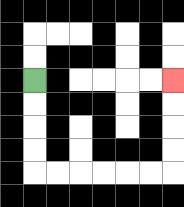{'start': '[1, 3]', 'end': '[7, 3]', 'path_directions': 'D,D,D,D,R,R,R,R,R,R,U,U,U,U', 'path_coordinates': '[[1, 3], [1, 4], [1, 5], [1, 6], [1, 7], [2, 7], [3, 7], [4, 7], [5, 7], [6, 7], [7, 7], [7, 6], [7, 5], [7, 4], [7, 3]]'}